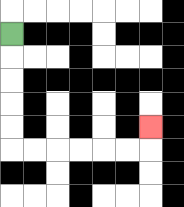{'start': '[0, 1]', 'end': '[6, 5]', 'path_directions': 'D,D,D,D,D,R,R,R,R,R,R,U', 'path_coordinates': '[[0, 1], [0, 2], [0, 3], [0, 4], [0, 5], [0, 6], [1, 6], [2, 6], [3, 6], [4, 6], [5, 6], [6, 6], [6, 5]]'}